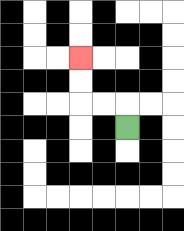{'start': '[5, 5]', 'end': '[3, 2]', 'path_directions': 'U,L,L,U,U', 'path_coordinates': '[[5, 5], [5, 4], [4, 4], [3, 4], [3, 3], [3, 2]]'}